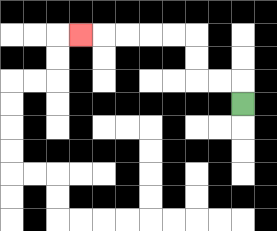{'start': '[10, 4]', 'end': '[3, 1]', 'path_directions': 'U,L,L,U,U,L,L,L,L,L', 'path_coordinates': '[[10, 4], [10, 3], [9, 3], [8, 3], [8, 2], [8, 1], [7, 1], [6, 1], [5, 1], [4, 1], [3, 1]]'}